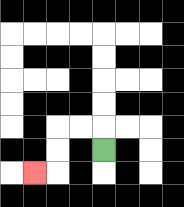{'start': '[4, 6]', 'end': '[1, 7]', 'path_directions': 'U,L,L,D,D,L', 'path_coordinates': '[[4, 6], [4, 5], [3, 5], [2, 5], [2, 6], [2, 7], [1, 7]]'}